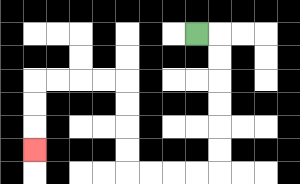{'start': '[8, 1]', 'end': '[1, 6]', 'path_directions': 'R,D,D,D,D,D,D,L,L,L,L,U,U,U,U,L,L,L,L,D,D,D', 'path_coordinates': '[[8, 1], [9, 1], [9, 2], [9, 3], [9, 4], [9, 5], [9, 6], [9, 7], [8, 7], [7, 7], [6, 7], [5, 7], [5, 6], [5, 5], [5, 4], [5, 3], [4, 3], [3, 3], [2, 3], [1, 3], [1, 4], [1, 5], [1, 6]]'}